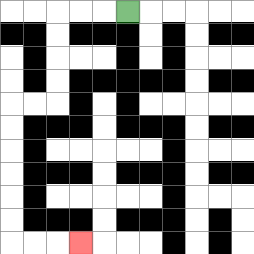{'start': '[5, 0]', 'end': '[3, 10]', 'path_directions': 'L,L,L,D,D,D,D,L,L,D,D,D,D,D,D,R,R,R', 'path_coordinates': '[[5, 0], [4, 0], [3, 0], [2, 0], [2, 1], [2, 2], [2, 3], [2, 4], [1, 4], [0, 4], [0, 5], [0, 6], [0, 7], [0, 8], [0, 9], [0, 10], [1, 10], [2, 10], [3, 10]]'}